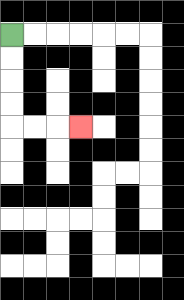{'start': '[0, 1]', 'end': '[3, 5]', 'path_directions': 'D,D,D,D,R,R,R', 'path_coordinates': '[[0, 1], [0, 2], [0, 3], [0, 4], [0, 5], [1, 5], [2, 5], [3, 5]]'}